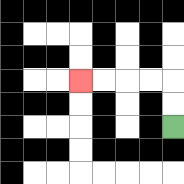{'start': '[7, 5]', 'end': '[3, 3]', 'path_directions': 'U,U,L,L,L,L', 'path_coordinates': '[[7, 5], [7, 4], [7, 3], [6, 3], [5, 3], [4, 3], [3, 3]]'}